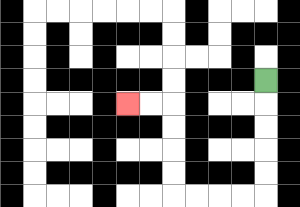{'start': '[11, 3]', 'end': '[5, 4]', 'path_directions': 'D,D,D,D,D,L,L,L,L,U,U,U,U,L,L', 'path_coordinates': '[[11, 3], [11, 4], [11, 5], [11, 6], [11, 7], [11, 8], [10, 8], [9, 8], [8, 8], [7, 8], [7, 7], [7, 6], [7, 5], [7, 4], [6, 4], [5, 4]]'}